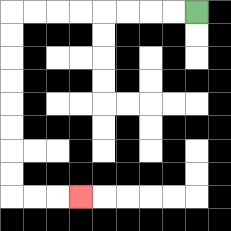{'start': '[8, 0]', 'end': '[3, 8]', 'path_directions': 'L,L,L,L,L,L,L,L,D,D,D,D,D,D,D,D,R,R,R', 'path_coordinates': '[[8, 0], [7, 0], [6, 0], [5, 0], [4, 0], [3, 0], [2, 0], [1, 0], [0, 0], [0, 1], [0, 2], [0, 3], [0, 4], [0, 5], [0, 6], [0, 7], [0, 8], [1, 8], [2, 8], [3, 8]]'}